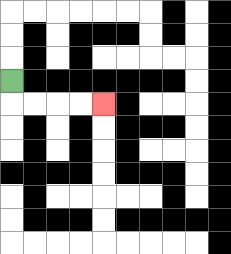{'start': '[0, 3]', 'end': '[4, 4]', 'path_directions': 'D,R,R,R,R', 'path_coordinates': '[[0, 3], [0, 4], [1, 4], [2, 4], [3, 4], [4, 4]]'}